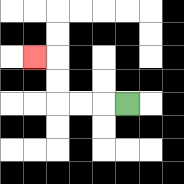{'start': '[5, 4]', 'end': '[1, 2]', 'path_directions': 'L,L,L,U,U,L', 'path_coordinates': '[[5, 4], [4, 4], [3, 4], [2, 4], [2, 3], [2, 2], [1, 2]]'}